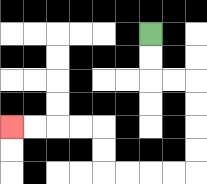{'start': '[6, 1]', 'end': '[0, 5]', 'path_directions': 'D,D,R,R,D,D,D,D,L,L,L,L,U,U,L,L,L,L', 'path_coordinates': '[[6, 1], [6, 2], [6, 3], [7, 3], [8, 3], [8, 4], [8, 5], [8, 6], [8, 7], [7, 7], [6, 7], [5, 7], [4, 7], [4, 6], [4, 5], [3, 5], [2, 5], [1, 5], [0, 5]]'}